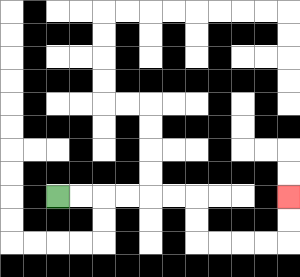{'start': '[2, 8]', 'end': '[12, 8]', 'path_directions': 'R,R,R,R,R,R,D,D,R,R,R,R,U,U', 'path_coordinates': '[[2, 8], [3, 8], [4, 8], [5, 8], [6, 8], [7, 8], [8, 8], [8, 9], [8, 10], [9, 10], [10, 10], [11, 10], [12, 10], [12, 9], [12, 8]]'}